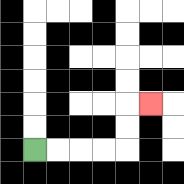{'start': '[1, 6]', 'end': '[6, 4]', 'path_directions': 'R,R,R,R,U,U,R', 'path_coordinates': '[[1, 6], [2, 6], [3, 6], [4, 6], [5, 6], [5, 5], [5, 4], [6, 4]]'}